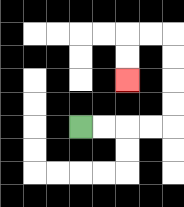{'start': '[3, 5]', 'end': '[5, 3]', 'path_directions': 'R,R,R,R,U,U,U,U,L,L,D,D', 'path_coordinates': '[[3, 5], [4, 5], [5, 5], [6, 5], [7, 5], [7, 4], [7, 3], [7, 2], [7, 1], [6, 1], [5, 1], [5, 2], [5, 3]]'}